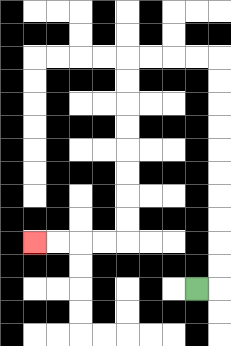{'start': '[8, 12]', 'end': '[1, 10]', 'path_directions': 'R,U,U,U,U,U,U,U,U,U,U,L,L,L,L,D,D,D,D,D,D,D,D,L,L,L,L', 'path_coordinates': '[[8, 12], [9, 12], [9, 11], [9, 10], [9, 9], [9, 8], [9, 7], [9, 6], [9, 5], [9, 4], [9, 3], [9, 2], [8, 2], [7, 2], [6, 2], [5, 2], [5, 3], [5, 4], [5, 5], [5, 6], [5, 7], [5, 8], [5, 9], [5, 10], [4, 10], [3, 10], [2, 10], [1, 10]]'}